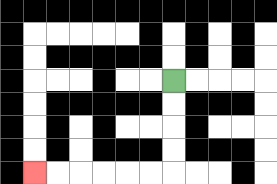{'start': '[7, 3]', 'end': '[1, 7]', 'path_directions': 'D,D,D,D,L,L,L,L,L,L', 'path_coordinates': '[[7, 3], [7, 4], [7, 5], [7, 6], [7, 7], [6, 7], [5, 7], [4, 7], [3, 7], [2, 7], [1, 7]]'}